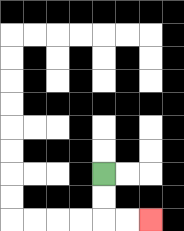{'start': '[4, 7]', 'end': '[6, 9]', 'path_directions': 'D,D,R,R', 'path_coordinates': '[[4, 7], [4, 8], [4, 9], [5, 9], [6, 9]]'}